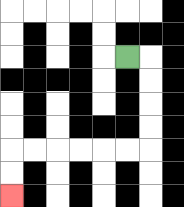{'start': '[5, 2]', 'end': '[0, 8]', 'path_directions': 'R,D,D,D,D,L,L,L,L,L,L,D,D', 'path_coordinates': '[[5, 2], [6, 2], [6, 3], [6, 4], [6, 5], [6, 6], [5, 6], [4, 6], [3, 6], [2, 6], [1, 6], [0, 6], [0, 7], [0, 8]]'}